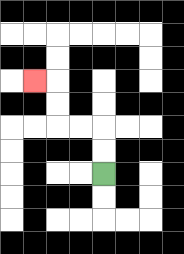{'start': '[4, 7]', 'end': '[1, 3]', 'path_directions': 'U,U,L,L,U,U,L', 'path_coordinates': '[[4, 7], [4, 6], [4, 5], [3, 5], [2, 5], [2, 4], [2, 3], [1, 3]]'}